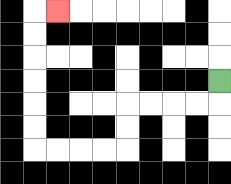{'start': '[9, 3]', 'end': '[2, 0]', 'path_directions': 'D,L,L,L,L,D,D,L,L,L,L,U,U,U,U,U,U,R', 'path_coordinates': '[[9, 3], [9, 4], [8, 4], [7, 4], [6, 4], [5, 4], [5, 5], [5, 6], [4, 6], [3, 6], [2, 6], [1, 6], [1, 5], [1, 4], [1, 3], [1, 2], [1, 1], [1, 0], [2, 0]]'}